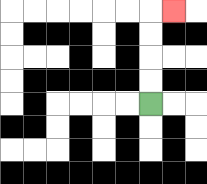{'start': '[6, 4]', 'end': '[7, 0]', 'path_directions': 'U,U,U,U,R', 'path_coordinates': '[[6, 4], [6, 3], [6, 2], [6, 1], [6, 0], [7, 0]]'}